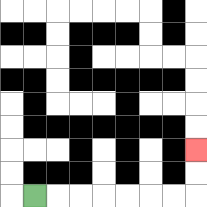{'start': '[1, 8]', 'end': '[8, 6]', 'path_directions': 'R,R,R,R,R,R,R,U,U', 'path_coordinates': '[[1, 8], [2, 8], [3, 8], [4, 8], [5, 8], [6, 8], [7, 8], [8, 8], [8, 7], [8, 6]]'}